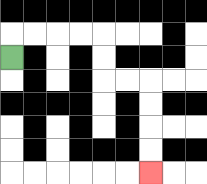{'start': '[0, 2]', 'end': '[6, 7]', 'path_directions': 'U,R,R,R,R,D,D,R,R,D,D,D,D', 'path_coordinates': '[[0, 2], [0, 1], [1, 1], [2, 1], [3, 1], [4, 1], [4, 2], [4, 3], [5, 3], [6, 3], [6, 4], [6, 5], [6, 6], [6, 7]]'}